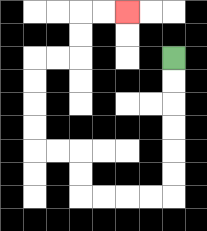{'start': '[7, 2]', 'end': '[5, 0]', 'path_directions': 'D,D,D,D,D,D,L,L,L,L,U,U,L,L,U,U,U,U,R,R,U,U,R,R', 'path_coordinates': '[[7, 2], [7, 3], [7, 4], [7, 5], [7, 6], [7, 7], [7, 8], [6, 8], [5, 8], [4, 8], [3, 8], [3, 7], [3, 6], [2, 6], [1, 6], [1, 5], [1, 4], [1, 3], [1, 2], [2, 2], [3, 2], [3, 1], [3, 0], [4, 0], [5, 0]]'}